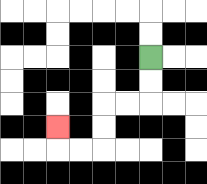{'start': '[6, 2]', 'end': '[2, 5]', 'path_directions': 'D,D,L,L,D,D,L,L,U', 'path_coordinates': '[[6, 2], [6, 3], [6, 4], [5, 4], [4, 4], [4, 5], [4, 6], [3, 6], [2, 6], [2, 5]]'}